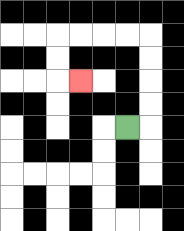{'start': '[5, 5]', 'end': '[3, 3]', 'path_directions': 'R,U,U,U,U,L,L,L,L,D,D,R', 'path_coordinates': '[[5, 5], [6, 5], [6, 4], [6, 3], [6, 2], [6, 1], [5, 1], [4, 1], [3, 1], [2, 1], [2, 2], [2, 3], [3, 3]]'}